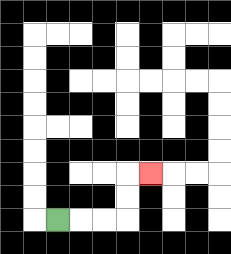{'start': '[2, 9]', 'end': '[6, 7]', 'path_directions': 'R,R,R,U,U,R', 'path_coordinates': '[[2, 9], [3, 9], [4, 9], [5, 9], [5, 8], [5, 7], [6, 7]]'}